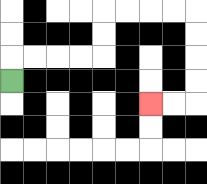{'start': '[0, 3]', 'end': '[6, 4]', 'path_directions': 'U,R,R,R,R,U,U,R,R,R,R,D,D,D,D,L,L', 'path_coordinates': '[[0, 3], [0, 2], [1, 2], [2, 2], [3, 2], [4, 2], [4, 1], [4, 0], [5, 0], [6, 0], [7, 0], [8, 0], [8, 1], [8, 2], [8, 3], [8, 4], [7, 4], [6, 4]]'}